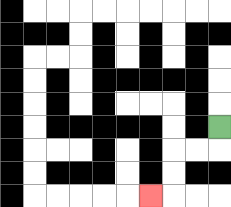{'start': '[9, 5]', 'end': '[6, 8]', 'path_directions': 'D,L,L,D,D,L', 'path_coordinates': '[[9, 5], [9, 6], [8, 6], [7, 6], [7, 7], [7, 8], [6, 8]]'}